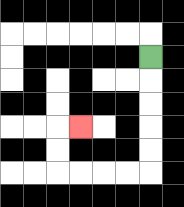{'start': '[6, 2]', 'end': '[3, 5]', 'path_directions': 'D,D,D,D,D,L,L,L,L,U,U,R', 'path_coordinates': '[[6, 2], [6, 3], [6, 4], [6, 5], [6, 6], [6, 7], [5, 7], [4, 7], [3, 7], [2, 7], [2, 6], [2, 5], [3, 5]]'}